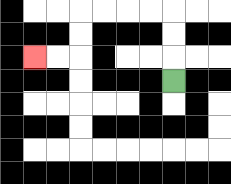{'start': '[7, 3]', 'end': '[1, 2]', 'path_directions': 'U,U,U,L,L,L,L,D,D,L,L', 'path_coordinates': '[[7, 3], [7, 2], [7, 1], [7, 0], [6, 0], [5, 0], [4, 0], [3, 0], [3, 1], [3, 2], [2, 2], [1, 2]]'}